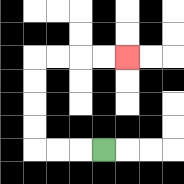{'start': '[4, 6]', 'end': '[5, 2]', 'path_directions': 'L,L,L,U,U,U,U,R,R,R,R', 'path_coordinates': '[[4, 6], [3, 6], [2, 6], [1, 6], [1, 5], [1, 4], [1, 3], [1, 2], [2, 2], [3, 2], [4, 2], [5, 2]]'}